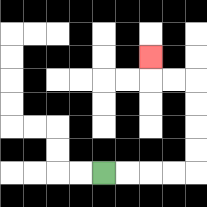{'start': '[4, 7]', 'end': '[6, 2]', 'path_directions': 'R,R,R,R,U,U,U,U,L,L,U', 'path_coordinates': '[[4, 7], [5, 7], [6, 7], [7, 7], [8, 7], [8, 6], [8, 5], [8, 4], [8, 3], [7, 3], [6, 3], [6, 2]]'}